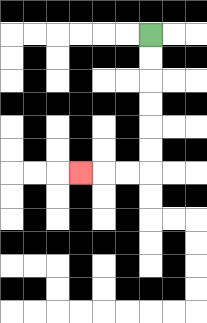{'start': '[6, 1]', 'end': '[3, 7]', 'path_directions': 'D,D,D,D,D,D,L,L,L', 'path_coordinates': '[[6, 1], [6, 2], [6, 3], [6, 4], [6, 5], [6, 6], [6, 7], [5, 7], [4, 7], [3, 7]]'}